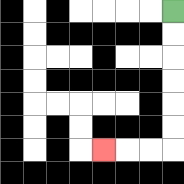{'start': '[7, 0]', 'end': '[4, 6]', 'path_directions': 'D,D,D,D,D,D,L,L,L', 'path_coordinates': '[[7, 0], [7, 1], [7, 2], [7, 3], [7, 4], [7, 5], [7, 6], [6, 6], [5, 6], [4, 6]]'}